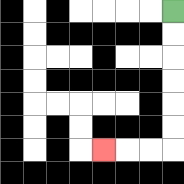{'start': '[7, 0]', 'end': '[4, 6]', 'path_directions': 'D,D,D,D,D,D,L,L,L', 'path_coordinates': '[[7, 0], [7, 1], [7, 2], [7, 3], [7, 4], [7, 5], [7, 6], [6, 6], [5, 6], [4, 6]]'}